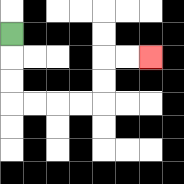{'start': '[0, 1]', 'end': '[6, 2]', 'path_directions': 'D,D,D,R,R,R,R,U,U,R,R', 'path_coordinates': '[[0, 1], [0, 2], [0, 3], [0, 4], [1, 4], [2, 4], [3, 4], [4, 4], [4, 3], [4, 2], [5, 2], [6, 2]]'}